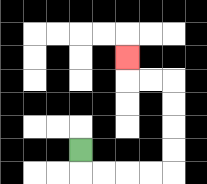{'start': '[3, 6]', 'end': '[5, 2]', 'path_directions': 'D,R,R,R,R,U,U,U,U,L,L,U', 'path_coordinates': '[[3, 6], [3, 7], [4, 7], [5, 7], [6, 7], [7, 7], [7, 6], [7, 5], [7, 4], [7, 3], [6, 3], [5, 3], [5, 2]]'}